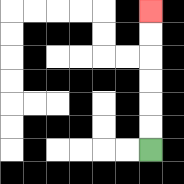{'start': '[6, 6]', 'end': '[6, 0]', 'path_directions': 'U,U,U,U,U,U', 'path_coordinates': '[[6, 6], [6, 5], [6, 4], [6, 3], [6, 2], [6, 1], [6, 0]]'}